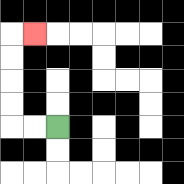{'start': '[2, 5]', 'end': '[1, 1]', 'path_directions': 'L,L,U,U,U,U,R', 'path_coordinates': '[[2, 5], [1, 5], [0, 5], [0, 4], [0, 3], [0, 2], [0, 1], [1, 1]]'}